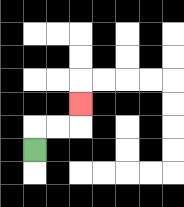{'start': '[1, 6]', 'end': '[3, 4]', 'path_directions': 'U,R,R,U', 'path_coordinates': '[[1, 6], [1, 5], [2, 5], [3, 5], [3, 4]]'}